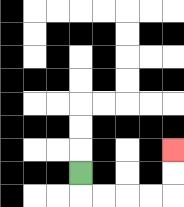{'start': '[3, 7]', 'end': '[7, 6]', 'path_directions': 'D,R,R,R,R,U,U', 'path_coordinates': '[[3, 7], [3, 8], [4, 8], [5, 8], [6, 8], [7, 8], [7, 7], [7, 6]]'}